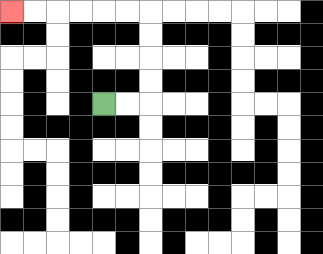{'start': '[4, 4]', 'end': '[0, 0]', 'path_directions': 'R,R,U,U,U,U,L,L,L,L,L,L', 'path_coordinates': '[[4, 4], [5, 4], [6, 4], [6, 3], [6, 2], [6, 1], [6, 0], [5, 0], [4, 0], [3, 0], [2, 0], [1, 0], [0, 0]]'}